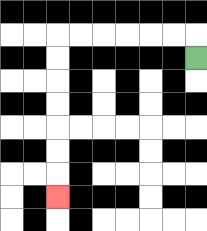{'start': '[8, 2]', 'end': '[2, 8]', 'path_directions': 'U,L,L,L,L,L,L,D,D,D,D,D,D,D', 'path_coordinates': '[[8, 2], [8, 1], [7, 1], [6, 1], [5, 1], [4, 1], [3, 1], [2, 1], [2, 2], [2, 3], [2, 4], [2, 5], [2, 6], [2, 7], [2, 8]]'}